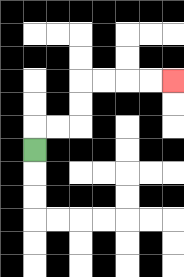{'start': '[1, 6]', 'end': '[7, 3]', 'path_directions': 'U,R,R,U,U,R,R,R,R', 'path_coordinates': '[[1, 6], [1, 5], [2, 5], [3, 5], [3, 4], [3, 3], [4, 3], [5, 3], [6, 3], [7, 3]]'}